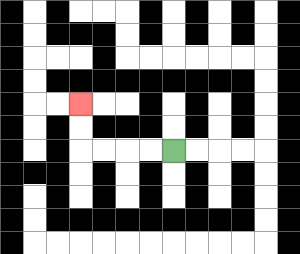{'start': '[7, 6]', 'end': '[3, 4]', 'path_directions': 'L,L,L,L,U,U', 'path_coordinates': '[[7, 6], [6, 6], [5, 6], [4, 6], [3, 6], [3, 5], [3, 4]]'}